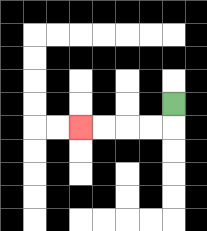{'start': '[7, 4]', 'end': '[3, 5]', 'path_directions': 'D,L,L,L,L', 'path_coordinates': '[[7, 4], [7, 5], [6, 5], [5, 5], [4, 5], [3, 5]]'}